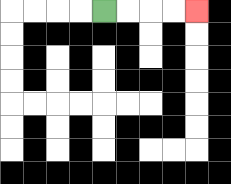{'start': '[4, 0]', 'end': '[8, 0]', 'path_directions': 'R,R,R,R', 'path_coordinates': '[[4, 0], [5, 0], [6, 0], [7, 0], [8, 0]]'}